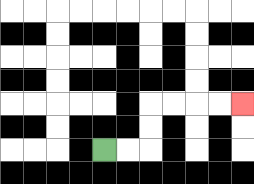{'start': '[4, 6]', 'end': '[10, 4]', 'path_directions': 'R,R,U,U,R,R,R,R', 'path_coordinates': '[[4, 6], [5, 6], [6, 6], [6, 5], [6, 4], [7, 4], [8, 4], [9, 4], [10, 4]]'}